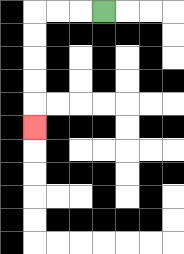{'start': '[4, 0]', 'end': '[1, 5]', 'path_directions': 'L,L,L,D,D,D,D,D', 'path_coordinates': '[[4, 0], [3, 0], [2, 0], [1, 0], [1, 1], [1, 2], [1, 3], [1, 4], [1, 5]]'}